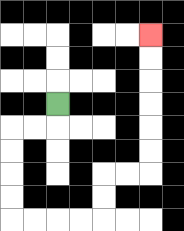{'start': '[2, 4]', 'end': '[6, 1]', 'path_directions': 'D,L,L,D,D,D,D,R,R,R,R,U,U,R,R,U,U,U,U,U,U', 'path_coordinates': '[[2, 4], [2, 5], [1, 5], [0, 5], [0, 6], [0, 7], [0, 8], [0, 9], [1, 9], [2, 9], [3, 9], [4, 9], [4, 8], [4, 7], [5, 7], [6, 7], [6, 6], [6, 5], [6, 4], [6, 3], [6, 2], [6, 1]]'}